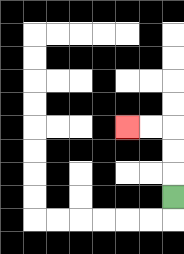{'start': '[7, 8]', 'end': '[5, 5]', 'path_directions': 'U,U,U,L,L', 'path_coordinates': '[[7, 8], [7, 7], [7, 6], [7, 5], [6, 5], [5, 5]]'}